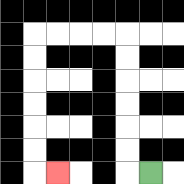{'start': '[6, 7]', 'end': '[2, 7]', 'path_directions': 'L,U,U,U,U,U,U,L,L,L,L,D,D,D,D,D,D,R', 'path_coordinates': '[[6, 7], [5, 7], [5, 6], [5, 5], [5, 4], [5, 3], [5, 2], [5, 1], [4, 1], [3, 1], [2, 1], [1, 1], [1, 2], [1, 3], [1, 4], [1, 5], [1, 6], [1, 7], [2, 7]]'}